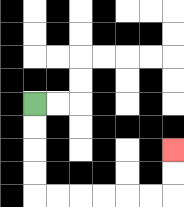{'start': '[1, 4]', 'end': '[7, 6]', 'path_directions': 'D,D,D,D,R,R,R,R,R,R,U,U', 'path_coordinates': '[[1, 4], [1, 5], [1, 6], [1, 7], [1, 8], [2, 8], [3, 8], [4, 8], [5, 8], [6, 8], [7, 8], [7, 7], [7, 6]]'}